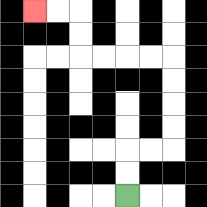{'start': '[5, 8]', 'end': '[1, 0]', 'path_directions': 'U,U,R,R,U,U,U,U,L,L,L,L,U,U,L,L', 'path_coordinates': '[[5, 8], [5, 7], [5, 6], [6, 6], [7, 6], [7, 5], [7, 4], [7, 3], [7, 2], [6, 2], [5, 2], [4, 2], [3, 2], [3, 1], [3, 0], [2, 0], [1, 0]]'}